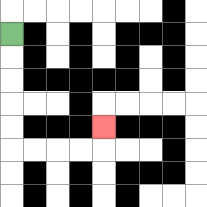{'start': '[0, 1]', 'end': '[4, 5]', 'path_directions': 'D,D,D,D,D,R,R,R,R,U', 'path_coordinates': '[[0, 1], [0, 2], [0, 3], [0, 4], [0, 5], [0, 6], [1, 6], [2, 6], [3, 6], [4, 6], [4, 5]]'}